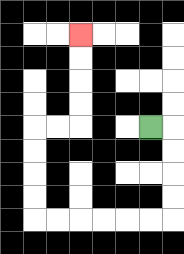{'start': '[6, 5]', 'end': '[3, 1]', 'path_directions': 'R,D,D,D,D,L,L,L,L,L,L,U,U,U,U,R,R,U,U,U,U', 'path_coordinates': '[[6, 5], [7, 5], [7, 6], [7, 7], [7, 8], [7, 9], [6, 9], [5, 9], [4, 9], [3, 9], [2, 9], [1, 9], [1, 8], [1, 7], [1, 6], [1, 5], [2, 5], [3, 5], [3, 4], [3, 3], [3, 2], [3, 1]]'}